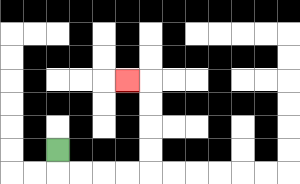{'start': '[2, 6]', 'end': '[5, 3]', 'path_directions': 'D,R,R,R,R,U,U,U,U,L', 'path_coordinates': '[[2, 6], [2, 7], [3, 7], [4, 7], [5, 7], [6, 7], [6, 6], [6, 5], [6, 4], [6, 3], [5, 3]]'}